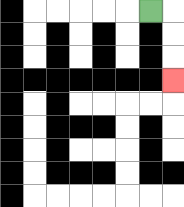{'start': '[6, 0]', 'end': '[7, 3]', 'path_directions': 'R,D,D,D', 'path_coordinates': '[[6, 0], [7, 0], [7, 1], [7, 2], [7, 3]]'}